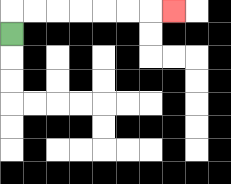{'start': '[0, 1]', 'end': '[7, 0]', 'path_directions': 'U,R,R,R,R,R,R,R', 'path_coordinates': '[[0, 1], [0, 0], [1, 0], [2, 0], [3, 0], [4, 0], [5, 0], [6, 0], [7, 0]]'}